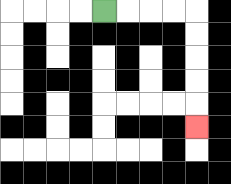{'start': '[4, 0]', 'end': '[8, 5]', 'path_directions': 'R,R,R,R,D,D,D,D,D', 'path_coordinates': '[[4, 0], [5, 0], [6, 0], [7, 0], [8, 0], [8, 1], [8, 2], [8, 3], [8, 4], [8, 5]]'}